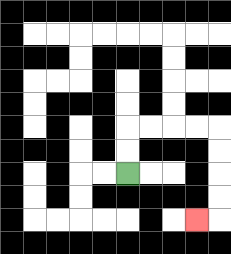{'start': '[5, 7]', 'end': '[8, 9]', 'path_directions': 'U,U,R,R,R,R,D,D,D,D,L', 'path_coordinates': '[[5, 7], [5, 6], [5, 5], [6, 5], [7, 5], [8, 5], [9, 5], [9, 6], [9, 7], [9, 8], [9, 9], [8, 9]]'}